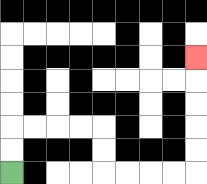{'start': '[0, 7]', 'end': '[8, 2]', 'path_directions': 'U,U,R,R,R,R,D,D,R,R,R,R,U,U,U,U,U', 'path_coordinates': '[[0, 7], [0, 6], [0, 5], [1, 5], [2, 5], [3, 5], [4, 5], [4, 6], [4, 7], [5, 7], [6, 7], [7, 7], [8, 7], [8, 6], [8, 5], [8, 4], [8, 3], [8, 2]]'}